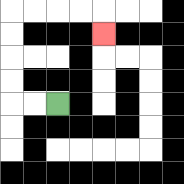{'start': '[2, 4]', 'end': '[4, 1]', 'path_directions': 'L,L,U,U,U,U,R,R,R,R,D', 'path_coordinates': '[[2, 4], [1, 4], [0, 4], [0, 3], [0, 2], [0, 1], [0, 0], [1, 0], [2, 0], [3, 0], [4, 0], [4, 1]]'}